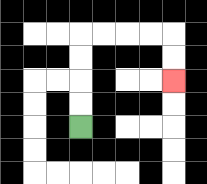{'start': '[3, 5]', 'end': '[7, 3]', 'path_directions': 'U,U,U,U,R,R,R,R,D,D', 'path_coordinates': '[[3, 5], [3, 4], [3, 3], [3, 2], [3, 1], [4, 1], [5, 1], [6, 1], [7, 1], [7, 2], [7, 3]]'}